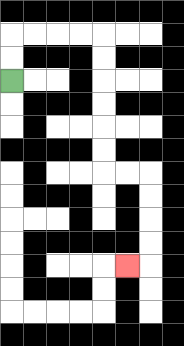{'start': '[0, 3]', 'end': '[5, 11]', 'path_directions': 'U,U,R,R,R,R,D,D,D,D,D,D,R,R,D,D,D,D,L', 'path_coordinates': '[[0, 3], [0, 2], [0, 1], [1, 1], [2, 1], [3, 1], [4, 1], [4, 2], [4, 3], [4, 4], [4, 5], [4, 6], [4, 7], [5, 7], [6, 7], [6, 8], [6, 9], [6, 10], [6, 11], [5, 11]]'}